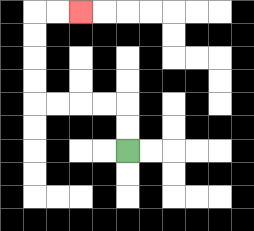{'start': '[5, 6]', 'end': '[3, 0]', 'path_directions': 'U,U,L,L,L,L,U,U,U,U,R,R', 'path_coordinates': '[[5, 6], [5, 5], [5, 4], [4, 4], [3, 4], [2, 4], [1, 4], [1, 3], [1, 2], [1, 1], [1, 0], [2, 0], [3, 0]]'}